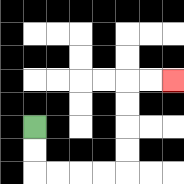{'start': '[1, 5]', 'end': '[7, 3]', 'path_directions': 'D,D,R,R,R,R,U,U,U,U,R,R', 'path_coordinates': '[[1, 5], [1, 6], [1, 7], [2, 7], [3, 7], [4, 7], [5, 7], [5, 6], [5, 5], [5, 4], [5, 3], [6, 3], [7, 3]]'}